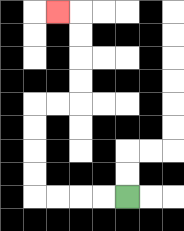{'start': '[5, 8]', 'end': '[2, 0]', 'path_directions': 'L,L,L,L,U,U,U,U,R,R,U,U,U,U,L', 'path_coordinates': '[[5, 8], [4, 8], [3, 8], [2, 8], [1, 8], [1, 7], [1, 6], [1, 5], [1, 4], [2, 4], [3, 4], [3, 3], [3, 2], [3, 1], [3, 0], [2, 0]]'}